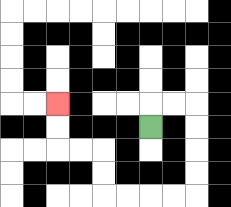{'start': '[6, 5]', 'end': '[2, 4]', 'path_directions': 'U,R,R,D,D,D,D,L,L,L,L,U,U,L,L,U,U', 'path_coordinates': '[[6, 5], [6, 4], [7, 4], [8, 4], [8, 5], [8, 6], [8, 7], [8, 8], [7, 8], [6, 8], [5, 8], [4, 8], [4, 7], [4, 6], [3, 6], [2, 6], [2, 5], [2, 4]]'}